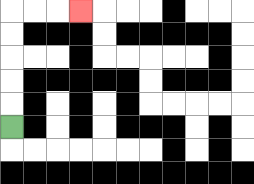{'start': '[0, 5]', 'end': '[3, 0]', 'path_directions': 'U,U,U,U,U,R,R,R', 'path_coordinates': '[[0, 5], [0, 4], [0, 3], [0, 2], [0, 1], [0, 0], [1, 0], [2, 0], [3, 0]]'}